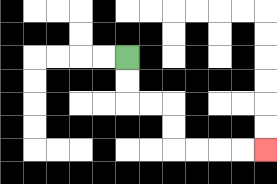{'start': '[5, 2]', 'end': '[11, 6]', 'path_directions': 'D,D,R,R,D,D,R,R,R,R', 'path_coordinates': '[[5, 2], [5, 3], [5, 4], [6, 4], [7, 4], [7, 5], [7, 6], [8, 6], [9, 6], [10, 6], [11, 6]]'}